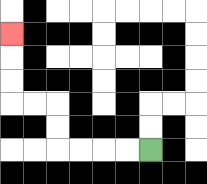{'start': '[6, 6]', 'end': '[0, 1]', 'path_directions': 'L,L,L,L,U,U,L,L,U,U,U', 'path_coordinates': '[[6, 6], [5, 6], [4, 6], [3, 6], [2, 6], [2, 5], [2, 4], [1, 4], [0, 4], [0, 3], [0, 2], [0, 1]]'}